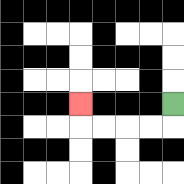{'start': '[7, 4]', 'end': '[3, 4]', 'path_directions': 'D,L,L,L,L,U', 'path_coordinates': '[[7, 4], [7, 5], [6, 5], [5, 5], [4, 5], [3, 5], [3, 4]]'}